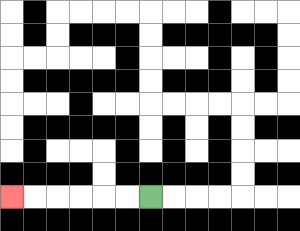{'start': '[6, 8]', 'end': '[0, 8]', 'path_directions': 'L,L,L,L,L,L', 'path_coordinates': '[[6, 8], [5, 8], [4, 8], [3, 8], [2, 8], [1, 8], [0, 8]]'}